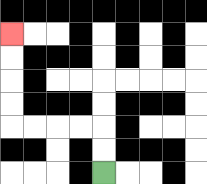{'start': '[4, 7]', 'end': '[0, 1]', 'path_directions': 'U,U,L,L,L,L,U,U,U,U', 'path_coordinates': '[[4, 7], [4, 6], [4, 5], [3, 5], [2, 5], [1, 5], [0, 5], [0, 4], [0, 3], [0, 2], [0, 1]]'}